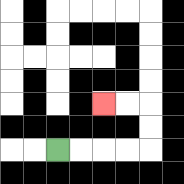{'start': '[2, 6]', 'end': '[4, 4]', 'path_directions': 'R,R,R,R,U,U,L,L', 'path_coordinates': '[[2, 6], [3, 6], [4, 6], [5, 6], [6, 6], [6, 5], [6, 4], [5, 4], [4, 4]]'}